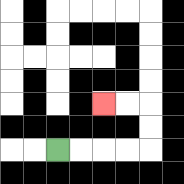{'start': '[2, 6]', 'end': '[4, 4]', 'path_directions': 'R,R,R,R,U,U,L,L', 'path_coordinates': '[[2, 6], [3, 6], [4, 6], [5, 6], [6, 6], [6, 5], [6, 4], [5, 4], [4, 4]]'}